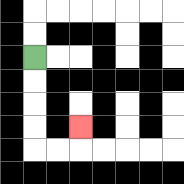{'start': '[1, 2]', 'end': '[3, 5]', 'path_directions': 'D,D,D,D,R,R,U', 'path_coordinates': '[[1, 2], [1, 3], [1, 4], [1, 5], [1, 6], [2, 6], [3, 6], [3, 5]]'}